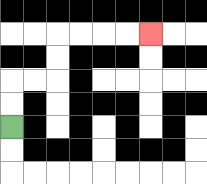{'start': '[0, 5]', 'end': '[6, 1]', 'path_directions': 'U,U,R,R,U,U,R,R,R,R', 'path_coordinates': '[[0, 5], [0, 4], [0, 3], [1, 3], [2, 3], [2, 2], [2, 1], [3, 1], [4, 1], [5, 1], [6, 1]]'}